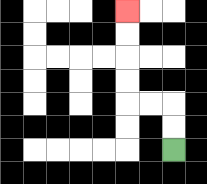{'start': '[7, 6]', 'end': '[5, 0]', 'path_directions': 'U,U,L,L,U,U,U,U', 'path_coordinates': '[[7, 6], [7, 5], [7, 4], [6, 4], [5, 4], [5, 3], [5, 2], [5, 1], [5, 0]]'}